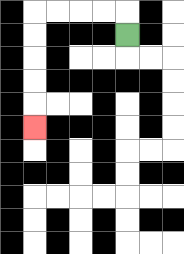{'start': '[5, 1]', 'end': '[1, 5]', 'path_directions': 'U,L,L,L,L,D,D,D,D,D', 'path_coordinates': '[[5, 1], [5, 0], [4, 0], [3, 0], [2, 0], [1, 0], [1, 1], [1, 2], [1, 3], [1, 4], [1, 5]]'}